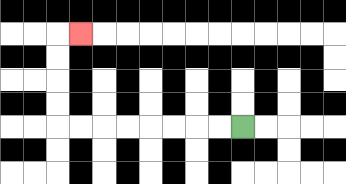{'start': '[10, 5]', 'end': '[3, 1]', 'path_directions': 'L,L,L,L,L,L,L,L,U,U,U,U,R', 'path_coordinates': '[[10, 5], [9, 5], [8, 5], [7, 5], [6, 5], [5, 5], [4, 5], [3, 5], [2, 5], [2, 4], [2, 3], [2, 2], [2, 1], [3, 1]]'}